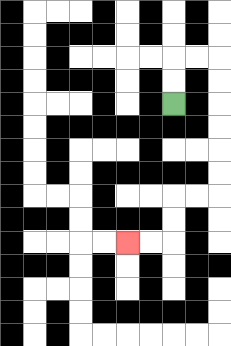{'start': '[7, 4]', 'end': '[5, 10]', 'path_directions': 'U,U,R,R,D,D,D,D,D,D,L,L,D,D,L,L', 'path_coordinates': '[[7, 4], [7, 3], [7, 2], [8, 2], [9, 2], [9, 3], [9, 4], [9, 5], [9, 6], [9, 7], [9, 8], [8, 8], [7, 8], [7, 9], [7, 10], [6, 10], [5, 10]]'}